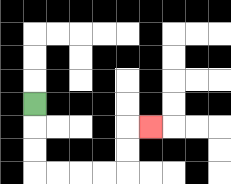{'start': '[1, 4]', 'end': '[6, 5]', 'path_directions': 'D,D,D,R,R,R,R,U,U,R', 'path_coordinates': '[[1, 4], [1, 5], [1, 6], [1, 7], [2, 7], [3, 7], [4, 7], [5, 7], [5, 6], [5, 5], [6, 5]]'}